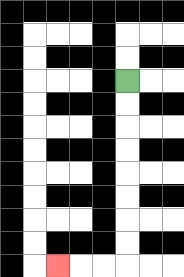{'start': '[5, 3]', 'end': '[2, 11]', 'path_directions': 'D,D,D,D,D,D,D,D,L,L,L', 'path_coordinates': '[[5, 3], [5, 4], [5, 5], [5, 6], [5, 7], [5, 8], [5, 9], [5, 10], [5, 11], [4, 11], [3, 11], [2, 11]]'}